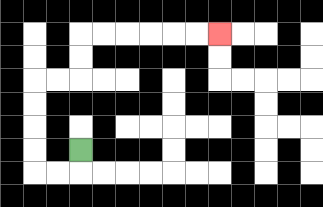{'start': '[3, 6]', 'end': '[9, 1]', 'path_directions': 'D,L,L,U,U,U,U,R,R,U,U,R,R,R,R,R,R', 'path_coordinates': '[[3, 6], [3, 7], [2, 7], [1, 7], [1, 6], [1, 5], [1, 4], [1, 3], [2, 3], [3, 3], [3, 2], [3, 1], [4, 1], [5, 1], [6, 1], [7, 1], [8, 1], [9, 1]]'}